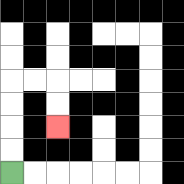{'start': '[0, 7]', 'end': '[2, 5]', 'path_directions': 'U,U,U,U,R,R,D,D', 'path_coordinates': '[[0, 7], [0, 6], [0, 5], [0, 4], [0, 3], [1, 3], [2, 3], [2, 4], [2, 5]]'}